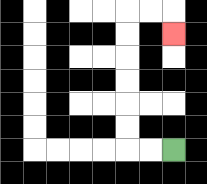{'start': '[7, 6]', 'end': '[7, 1]', 'path_directions': 'L,L,U,U,U,U,U,U,R,R,D', 'path_coordinates': '[[7, 6], [6, 6], [5, 6], [5, 5], [5, 4], [5, 3], [5, 2], [5, 1], [5, 0], [6, 0], [7, 0], [7, 1]]'}